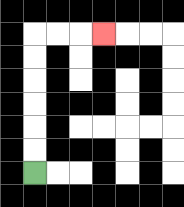{'start': '[1, 7]', 'end': '[4, 1]', 'path_directions': 'U,U,U,U,U,U,R,R,R', 'path_coordinates': '[[1, 7], [1, 6], [1, 5], [1, 4], [1, 3], [1, 2], [1, 1], [2, 1], [3, 1], [4, 1]]'}